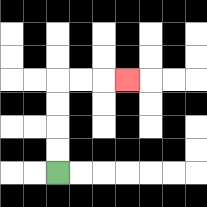{'start': '[2, 7]', 'end': '[5, 3]', 'path_directions': 'U,U,U,U,R,R,R', 'path_coordinates': '[[2, 7], [2, 6], [2, 5], [2, 4], [2, 3], [3, 3], [4, 3], [5, 3]]'}